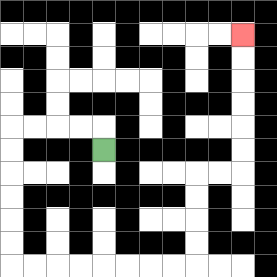{'start': '[4, 6]', 'end': '[10, 1]', 'path_directions': 'U,L,L,L,L,D,D,D,D,D,D,R,R,R,R,R,R,R,R,U,U,U,U,R,R,U,U,U,U,U,U', 'path_coordinates': '[[4, 6], [4, 5], [3, 5], [2, 5], [1, 5], [0, 5], [0, 6], [0, 7], [0, 8], [0, 9], [0, 10], [0, 11], [1, 11], [2, 11], [3, 11], [4, 11], [5, 11], [6, 11], [7, 11], [8, 11], [8, 10], [8, 9], [8, 8], [8, 7], [9, 7], [10, 7], [10, 6], [10, 5], [10, 4], [10, 3], [10, 2], [10, 1]]'}